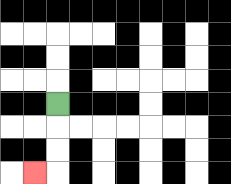{'start': '[2, 4]', 'end': '[1, 7]', 'path_directions': 'D,D,D,L', 'path_coordinates': '[[2, 4], [2, 5], [2, 6], [2, 7], [1, 7]]'}